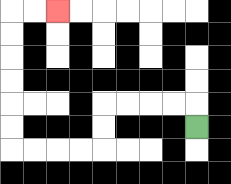{'start': '[8, 5]', 'end': '[2, 0]', 'path_directions': 'U,L,L,L,L,D,D,L,L,L,L,U,U,U,U,U,U,R,R', 'path_coordinates': '[[8, 5], [8, 4], [7, 4], [6, 4], [5, 4], [4, 4], [4, 5], [4, 6], [3, 6], [2, 6], [1, 6], [0, 6], [0, 5], [0, 4], [0, 3], [0, 2], [0, 1], [0, 0], [1, 0], [2, 0]]'}